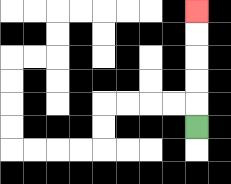{'start': '[8, 5]', 'end': '[8, 0]', 'path_directions': 'U,U,U,U,U', 'path_coordinates': '[[8, 5], [8, 4], [8, 3], [8, 2], [8, 1], [8, 0]]'}